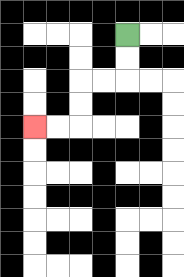{'start': '[5, 1]', 'end': '[1, 5]', 'path_directions': 'D,D,L,L,D,D,L,L', 'path_coordinates': '[[5, 1], [5, 2], [5, 3], [4, 3], [3, 3], [3, 4], [3, 5], [2, 5], [1, 5]]'}